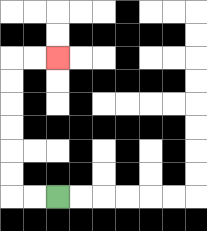{'start': '[2, 8]', 'end': '[2, 2]', 'path_directions': 'L,L,U,U,U,U,U,U,R,R', 'path_coordinates': '[[2, 8], [1, 8], [0, 8], [0, 7], [0, 6], [0, 5], [0, 4], [0, 3], [0, 2], [1, 2], [2, 2]]'}